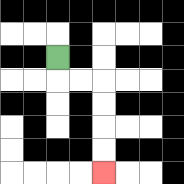{'start': '[2, 2]', 'end': '[4, 7]', 'path_directions': 'D,R,R,D,D,D,D', 'path_coordinates': '[[2, 2], [2, 3], [3, 3], [4, 3], [4, 4], [4, 5], [4, 6], [4, 7]]'}